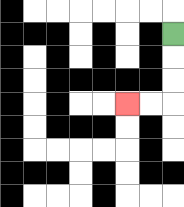{'start': '[7, 1]', 'end': '[5, 4]', 'path_directions': 'D,D,D,L,L', 'path_coordinates': '[[7, 1], [7, 2], [7, 3], [7, 4], [6, 4], [5, 4]]'}